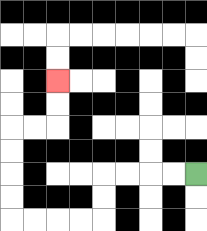{'start': '[8, 7]', 'end': '[2, 3]', 'path_directions': 'L,L,L,L,D,D,L,L,L,L,U,U,U,U,R,R,U,U', 'path_coordinates': '[[8, 7], [7, 7], [6, 7], [5, 7], [4, 7], [4, 8], [4, 9], [3, 9], [2, 9], [1, 9], [0, 9], [0, 8], [0, 7], [0, 6], [0, 5], [1, 5], [2, 5], [2, 4], [2, 3]]'}